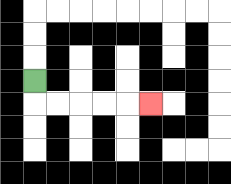{'start': '[1, 3]', 'end': '[6, 4]', 'path_directions': 'D,R,R,R,R,R', 'path_coordinates': '[[1, 3], [1, 4], [2, 4], [3, 4], [4, 4], [5, 4], [6, 4]]'}